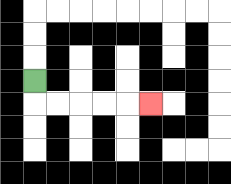{'start': '[1, 3]', 'end': '[6, 4]', 'path_directions': 'D,R,R,R,R,R', 'path_coordinates': '[[1, 3], [1, 4], [2, 4], [3, 4], [4, 4], [5, 4], [6, 4]]'}